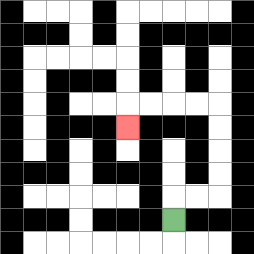{'start': '[7, 9]', 'end': '[5, 5]', 'path_directions': 'U,R,R,U,U,U,U,L,L,L,L,D', 'path_coordinates': '[[7, 9], [7, 8], [8, 8], [9, 8], [9, 7], [9, 6], [9, 5], [9, 4], [8, 4], [7, 4], [6, 4], [5, 4], [5, 5]]'}